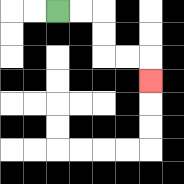{'start': '[2, 0]', 'end': '[6, 3]', 'path_directions': 'R,R,D,D,R,R,D', 'path_coordinates': '[[2, 0], [3, 0], [4, 0], [4, 1], [4, 2], [5, 2], [6, 2], [6, 3]]'}